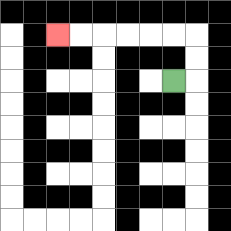{'start': '[7, 3]', 'end': '[2, 1]', 'path_directions': 'R,U,U,L,L,L,L,L,L', 'path_coordinates': '[[7, 3], [8, 3], [8, 2], [8, 1], [7, 1], [6, 1], [5, 1], [4, 1], [3, 1], [2, 1]]'}